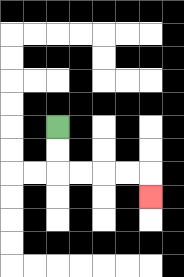{'start': '[2, 5]', 'end': '[6, 8]', 'path_directions': 'D,D,R,R,R,R,D', 'path_coordinates': '[[2, 5], [2, 6], [2, 7], [3, 7], [4, 7], [5, 7], [6, 7], [6, 8]]'}